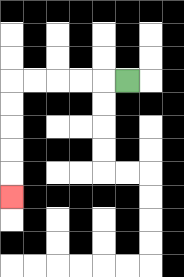{'start': '[5, 3]', 'end': '[0, 8]', 'path_directions': 'L,L,L,L,L,D,D,D,D,D', 'path_coordinates': '[[5, 3], [4, 3], [3, 3], [2, 3], [1, 3], [0, 3], [0, 4], [0, 5], [0, 6], [0, 7], [0, 8]]'}